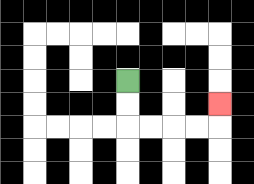{'start': '[5, 3]', 'end': '[9, 4]', 'path_directions': 'D,D,R,R,R,R,U', 'path_coordinates': '[[5, 3], [5, 4], [5, 5], [6, 5], [7, 5], [8, 5], [9, 5], [9, 4]]'}